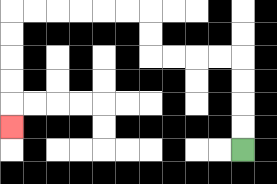{'start': '[10, 6]', 'end': '[0, 5]', 'path_directions': 'U,U,U,U,L,L,L,L,U,U,L,L,L,L,L,L,D,D,D,D,D', 'path_coordinates': '[[10, 6], [10, 5], [10, 4], [10, 3], [10, 2], [9, 2], [8, 2], [7, 2], [6, 2], [6, 1], [6, 0], [5, 0], [4, 0], [3, 0], [2, 0], [1, 0], [0, 0], [0, 1], [0, 2], [0, 3], [0, 4], [0, 5]]'}